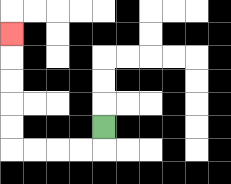{'start': '[4, 5]', 'end': '[0, 1]', 'path_directions': 'D,L,L,L,L,U,U,U,U,U', 'path_coordinates': '[[4, 5], [4, 6], [3, 6], [2, 6], [1, 6], [0, 6], [0, 5], [0, 4], [0, 3], [0, 2], [0, 1]]'}